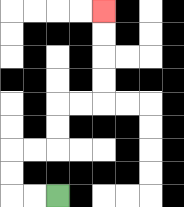{'start': '[2, 8]', 'end': '[4, 0]', 'path_directions': 'L,L,U,U,R,R,U,U,R,R,U,U,U,U', 'path_coordinates': '[[2, 8], [1, 8], [0, 8], [0, 7], [0, 6], [1, 6], [2, 6], [2, 5], [2, 4], [3, 4], [4, 4], [4, 3], [4, 2], [4, 1], [4, 0]]'}